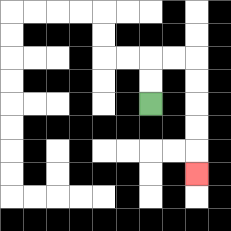{'start': '[6, 4]', 'end': '[8, 7]', 'path_directions': 'U,U,R,R,D,D,D,D,D', 'path_coordinates': '[[6, 4], [6, 3], [6, 2], [7, 2], [8, 2], [8, 3], [8, 4], [8, 5], [8, 6], [8, 7]]'}